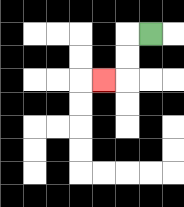{'start': '[6, 1]', 'end': '[4, 3]', 'path_directions': 'L,D,D,L', 'path_coordinates': '[[6, 1], [5, 1], [5, 2], [5, 3], [4, 3]]'}